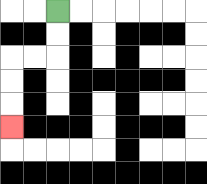{'start': '[2, 0]', 'end': '[0, 5]', 'path_directions': 'D,D,L,L,D,D,D', 'path_coordinates': '[[2, 0], [2, 1], [2, 2], [1, 2], [0, 2], [0, 3], [0, 4], [0, 5]]'}